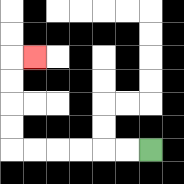{'start': '[6, 6]', 'end': '[1, 2]', 'path_directions': 'L,L,L,L,L,L,U,U,U,U,R', 'path_coordinates': '[[6, 6], [5, 6], [4, 6], [3, 6], [2, 6], [1, 6], [0, 6], [0, 5], [0, 4], [0, 3], [0, 2], [1, 2]]'}